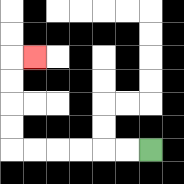{'start': '[6, 6]', 'end': '[1, 2]', 'path_directions': 'L,L,L,L,L,L,U,U,U,U,R', 'path_coordinates': '[[6, 6], [5, 6], [4, 6], [3, 6], [2, 6], [1, 6], [0, 6], [0, 5], [0, 4], [0, 3], [0, 2], [1, 2]]'}